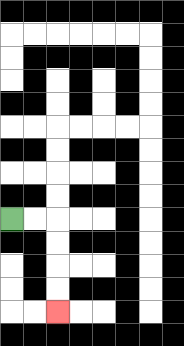{'start': '[0, 9]', 'end': '[2, 13]', 'path_directions': 'R,R,D,D,D,D', 'path_coordinates': '[[0, 9], [1, 9], [2, 9], [2, 10], [2, 11], [2, 12], [2, 13]]'}